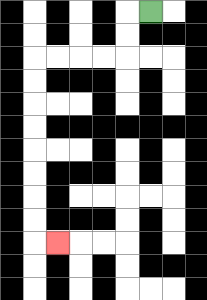{'start': '[6, 0]', 'end': '[2, 10]', 'path_directions': 'L,D,D,L,L,L,L,D,D,D,D,D,D,D,D,R', 'path_coordinates': '[[6, 0], [5, 0], [5, 1], [5, 2], [4, 2], [3, 2], [2, 2], [1, 2], [1, 3], [1, 4], [1, 5], [1, 6], [1, 7], [1, 8], [1, 9], [1, 10], [2, 10]]'}